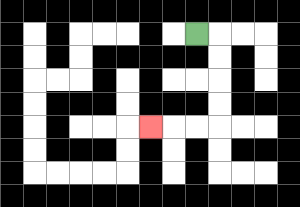{'start': '[8, 1]', 'end': '[6, 5]', 'path_directions': 'R,D,D,D,D,L,L,L', 'path_coordinates': '[[8, 1], [9, 1], [9, 2], [9, 3], [9, 4], [9, 5], [8, 5], [7, 5], [6, 5]]'}